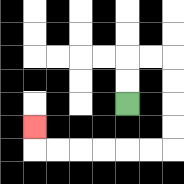{'start': '[5, 4]', 'end': '[1, 5]', 'path_directions': 'U,U,R,R,D,D,D,D,L,L,L,L,L,L,U', 'path_coordinates': '[[5, 4], [5, 3], [5, 2], [6, 2], [7, 2], [7, 3], [7, 4], [7, 5], [7, 6], [6, 6], [5, 6], [4, 6], [3, 6], [2, 6], [1, 6], [1, 5]]'}